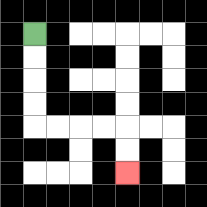{'start': '[1, 1]', 'end': '[5, 7]', 'path_directions': 'D,D,D,D,R,R,R,R,D,D', 'path_coordinates': '[[1, 1], [1, 2], [1, 3], [1, 4], [1, 5], [2, 5], [3, 5], [4, 5], [5, 5], [5, 6], [5, 7]]'}